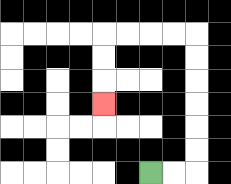{'start': '[6, 7]', 'end': '[4, 4]', 'path_directions': 'R,R,U,U,U,U,U,U,L,L,L,L,D,D,D', 'path_coordinates': '[[6, 7], [7, 7], [8, 7], [8, 6], [8, 5], [8, 4], [8, 3], [8, 2], [8, 1], [7, 1], [6, 1], [5, 1], [4, 1], [4, 2], [4, 3], [4, 4]]'}